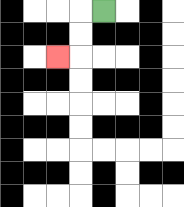{'start': '[4, 0]', 'end': '[2, 2]', 'path_directions': 'L,D,D,L', 'path_coordinates': '[[4, 0], [3, 0], [3, 1], [3, 2], [2, 2]]'}